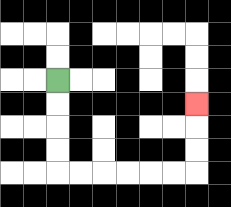{'start': '[2, 3]', 'end': '[8, 4]', 'path_directions': 'D,D,D,D,R,R,R,R,R,R,U,U,U', 'path_coordinates': '[[2, 3], [2, 4], [2, 5], [2, 6], [2, 7], [3, 7], [4, 7], [5, 7], [6, 7], [7, 7], [8, 7], [8, 6], [8, 5], [8, 4]]'}